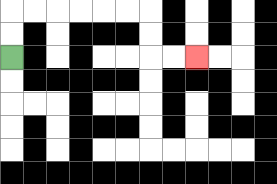{'start': '[0, 2]', 'end': '[8, 2]', 'path_directions': 'U,U,R,R,R,R,R,R,D,D,R,R', 'path_coordinates': '[[0, 2], [0, 1], [0, 0], [1, 0], [2, 0], [3, 0], [4, 0], [5, 0], [6, 0], [6, 1], [6, 2], [7, 2], [8, 2]]'}